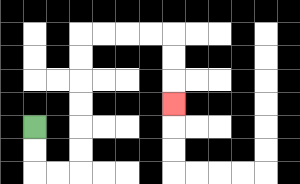{'start': '[1, 5]', 'end': '[7, 4]', 'path_directions': 'D,D,R,R,U,U,U,U,U,U,R,R,R,R,D,D,D', 'path_coordinates': '[[1, 5], [1, 6], [1, 7], [2, 7], [3, 7], [3, 6], [3, 5], [3, 4], [3, 3], [3, 2], [3, 1], [4, 1], [5, 1], [6, 1], [7, 1], [7, 2], [7, 3], [7, 4]]'}